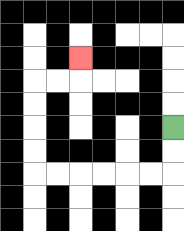{'start': '[7, 5]', 'end': '[3, 2]', 'path_directions': 'D,D,L,L,L,L,L,L,U,U,U,U,R,R,U', 'path_coordinates': '[[7, 5], [7, 6], [7, 7], [6, 7], [5, 7], [4, 7], [3, 7], [2, 7], [1, 7], [1, 6], [1, 5], [1, 4], [1, 3], [2, 3], [3, 3], [3, 2]]'}